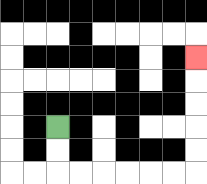{'start': '[2, 5]', 'end': '[8, 2]', 'path_directions': 'D,D,R,R,R,R,R,R,U,U,U,U,U', 'path_coordinates': '[[2, 5], [2, 6], [2, 7], [3, 7], [4, 7], [5, 7], [6, 7], [7, 7], [8, 7], [8, 6], [8, 5], [8, 4], [8, 3], [8, 2]]'}